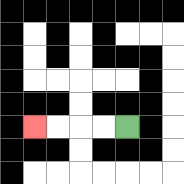{'start': '[5, 5]', 'end': '[1, 5]', 'path_directions': 'L,L,L,L', 'path_coordinates': '[[5, 5], [4, 5], [3, 5], [2, 5], [1, 5]]'}